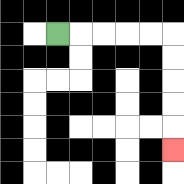{'start': '[2, 1]', 'end': '[7, 6]', 'path_directions': 'R,R,R,R,R,D,D,D,D,D', 'path_coordinates': '[[2, 1], [3, 1], [4, 1], [5, 1], [6, 1], [7, 1], [7, 2], [7, 3], [7, 4], [7, 5], [7, 6]]'}